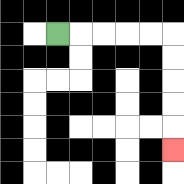{'start': '[2, 1]', 'end': '[7, 6]', 'path_directions': 'R,R,R,R,R,D,D,D,D,D', 'path_coordinates': '[[2, 1], [3, 1], [4, 1], [5, 1], [6, 1], [7, 1], [7, 2], [7, 3], [7, 4], [7, 5], [7, 6]]'}